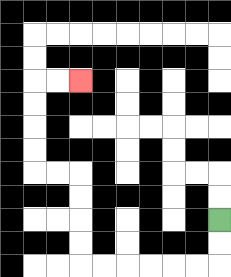{'start': '[9, 9]', 'end': '[3, 3]', 'path_directions': 'D,D,L,L,L,L,L,L,U,U,U,U,L,L,U,U,U,U,R,R', 'path_coordinates': '[[9, 9], [9, 10], [9, 11], [8, 11], [7, 11], [6, 11], [5, 11], [4, 11], [3, 11], [3, 10], [3, 9], [3, 8], [3, 7], [2, 7], [1, 7], [1, 6], [1, 5], [1, 4], [1, 3], [2, 3], [3, 3]]'}